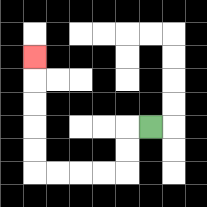{'start': '[6, 5]', 'end': '[1, 2]', 'path_directions': 'L,D,D,L,L,L,L,U,U,U,U,U', 'path_coordinates': '[[6, 5], [5, 5], [5, 6], [5, 7], [4, 7], [3, 7], [2, 7], [1, 7], [1, 6], [1, 5], [1, 4], [1, 3], [1, 2]]'}